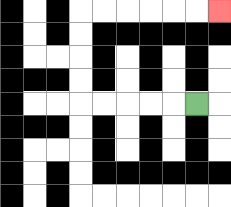{'start': '[8, 4]', 'end': '[9, 0]', 'path_directions': 'L,L,L,L,L,U,U,U,U,R,R,R,R,R,R', 'path_coordinates': '[[8, 4], [7, 4], [6, 4], [5, 4], [4, 4], [3, 4], [3, 3], [3, 2], [3, 1], [3, 0], [4, 0], [5, 0], [6, 0], [7, 0], [8, 0], [9, 0]]'}